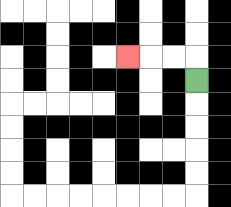{'start': '[8, 3]', 'end': '[5, 2]', 'path_directions': 'U,L,L,L', 'path_coordinates': '[[8, 3], [8, 2], [7, 2], [6, 2], [5, 2]]'}